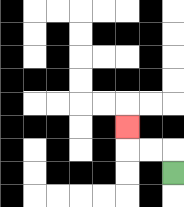{'start': '[7, 7]', 'end': '[5, 5]', 'path_directions': 'U,L,L,U', 'path_coordinates': '[[7, 7], [7, 6], [6, 6], [5, 6], [5, 5]]'}